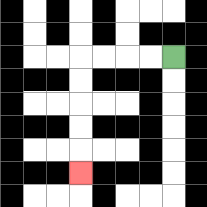{'start': '[7, 2]', 'end': '[3, 7]', 'path_directions': 'L,L,L,L,D,D,D,D,D', 'path_coordinates': '[[7, 2], [6, 2], [5, 2], [4, 2], [3, 2], [3, 3], [3, 4], [3, 5], [3, 6], [3, 7]]'}